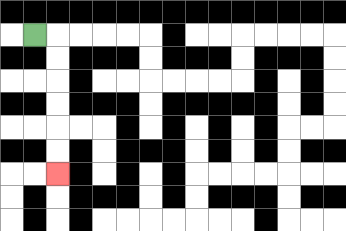{'start': '[1, 1]', 'end': '[2, 7]', 'path_directions': 'R,D,D,D,D,D,D', 'path_coordinates': '[[1, 1], [2, 1], [2, 2], [2, 3], [2, 4], [2, 5], [2, 6], [2, 7]]'}